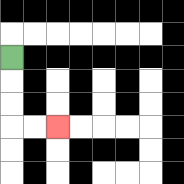{'start': '[0, 2]', 'end': '[2, 5]', 'path_directions': 'D,D,D,R,R', 'path_coordinates': '[[0, 2], [0, 3], [0, 4], [0, 5], [1, 5], [2, 5]]'}